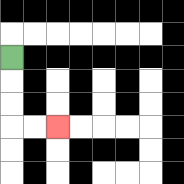{'start': '[0, 2]', 'end': '[2, 5]', 'path_directions': 'D,D,D,R,R', 'path_coordinates': '[[0, 2], [0, 3], [0, 4], [0, 5], [1, 5], [2, 5]]'}